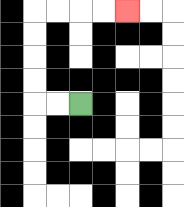{'start': '[3, 4]', 'end': '[5, 0]', 'path_directions': 'L,L,U,U,U,U,R,R,R,R', 'path_coordinates': '[[3, 4], [2, 4], [1, 4], [1, 3], [1, 2], [1, 1], [1, 0], [2, 0], [3, 0], [4, 0], [5, 0]]'}